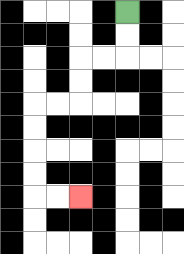{'start': '[5, 0]', 'end': '[3, 8]', 'path_directions': 'D,D,L,L,D,D,L,L,D,D,D,D,R,R', 'path_coordinates': '[[5, 0], [5, 1], [5, 2], [4, 2], [3, 2], [3, 3], [3, 4], [2, 4], [1, 4], [1, 5], [1, 6], [1, 7], [1, 8], [2, 8], [3, 8]]'}